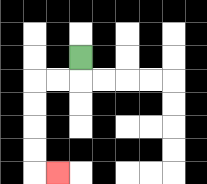{'start': '[3, 2]', 'end': '[2, 7]', 'path_directions': 'D,L,L,D,D,D,D,R', 'path_coordinates': '[[3, 2], [3, 3], [2, 3], [1, 3], [1, 4], [1, 5], [1, 6], [1, 7], [2, 7]]'}